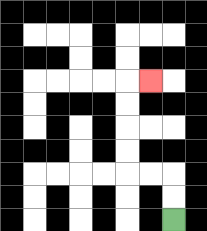{'start': '[7, 9]', 'end': '[6, 3]', 'path_directions': 'U,U,L,L,U,U,U,U,R', 'path_coordinates': '[[7, 9], [7, 8], [7, 7], [6, 7], [5, 7], [5, 6], [5, 5], [5, 4], [5, 3], [6, 3]]'}